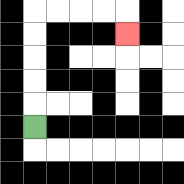{'start': '[1, 5]', 'end': '[5, 1]', 'path_directions': 'U,U,U,U,U,R,R,R,R,D', 'path_coordinates': '[[1, 5], [1, 4], [1, 3], [1, 2], [1, 1], [1, 0], [2, 0], [3, 0], [4, 0], [5, 0], [5, 1]]'}